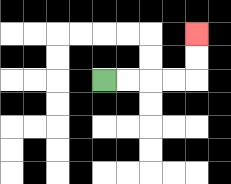{'start': '[4, 3]', 'end': '[8, 1]', 'path_directions': 'R,R,R,R,U,U', 'path_coordinates': '[[4, 3], [5, 3], [6, 3], [7, 3], [8, 3], [8, 2], [8, 1]]'}